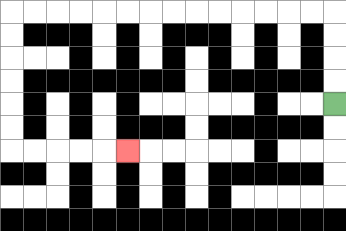{'start': '[14, 4]', 'end': '[5, 6]', 'path_directions': 'U,U,U,U,L,L,L,L,L,L,L,L,L,L,L,L,L,L,D,D,D,D,D,D,R,R,R,R,R', 'path_coordinates': '[[14, 4], [14, 3], [14, 2], [14, 1], [14, 0], [13, 0], [12, 0], [11, 0], [10, 0], [9, 0], [8, 0], [7, 0], [6, 0], [5, 0], [4, 0], [3, 0], [2, 0], [1, 0], [0, 0], [0, 1], [0, 2], [0, 3], [0, 4], [0, 5], [0, 6], [1, 6], [2, 6], [3, 6], [4, 6], [5, 6]]'}